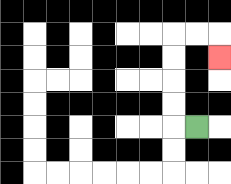{'start': '[8, 5]', 'end': '[9, 2]', 'path_directions': 'L,U,U,U,U,R,R,D', 'path_coordinates': '[[8, 5], [7, 5], [7, 4], [7, 3], [7, 2], [7, 1], [8, 1], [9, 1], [9, 2]]'}